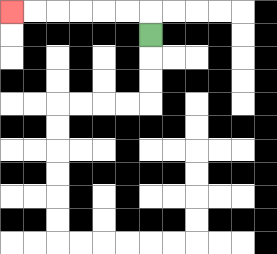{'start': '[6, 1]', 'end': '[0, 0]', 'path_directions': 'U,L,L,L,L,L,L', 'path_coordinates': '[[6, 1], [6, 0], [5, 0], [4, 0], [3, 0], [2, 0], [1, 0], [0, 0]]'}